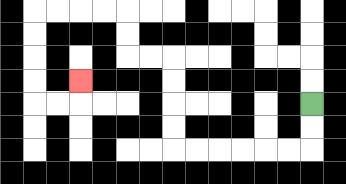{'start': '[13, 4]', 'end': '[3, 3]', 'path_directions': 'D,D,L,L,L,L,L,L,U,U,U,U,L,L,U,U,L,L,L,L,D,D,D,D,R,R,U', 'path_coordinates': '[[13, 4], [13, 5], [13, 6], [12, 6], [11, 6], [10, 6], [9, 6], [8, 6], [7, 6], [7, 5], [7, 4], [7, 3], [7, 2], [6, 2], [5, 2], [5, 1], [5, 0], [4, 0], [3, 0], [2, 0], [1, 0], [1, 1], [1, 2], [1, 3], [1, 4], [2, 4], [3, 4], [3, 3]]'}